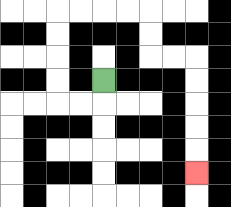{'start': '[4, 3]', 'end': '[8, 7]', 'path_directions': 'D,L,L,U,U,U,U,R,R,R,R,D,D,R,R,D,D,D,D,D', 'path_coordinates': '[[4, 3], [4, 4], [3, 4], [2, 4], [2, 3], [2, 2], [2, 1], [2, 0], [3, 0], [4, 0], [5, 0], [6, 0], [6, 1], [6, 2], [7, 2], [8, 2], [8, 3], [8, 4], [8, 5], [8, 6], [8, 7]]'}